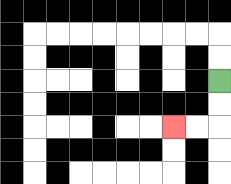{'start': '[9, 3]', 'end': '[7, 5]', 'path_directions': 'D,D,L,L', 'path_coordinates': '[[9, 3], [9, 4], [9, 5], [8, 5], [7, 5]]'}